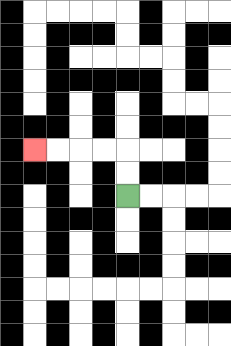{'start': '[5, 8]', 'end': '[1, 6]', 'path_directions': 'U,U,L,L,L,L', 'path_coordinates': '[[5, 8], [5, 7], [5, 6], [4, 6], [3, 6], [2, 6], [1, 6]]'}